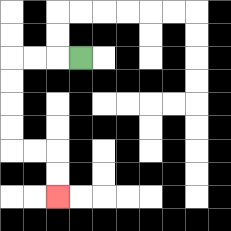{'start': '[3, 2]', 'end': '[2, 8]', 'path_directions': 'L,L,L,D,D,D,D,R,R,D,D', 'path_coordinates': '[[3, 2], [2, 2], [1, 2], [0, 2], [0, 3], [0, 4], [0, 5], [0, 6], [1, 6], [2, 6], [2, 7], [2, 8]]'}